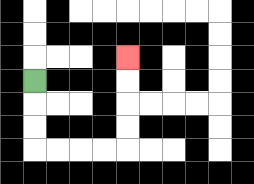{'start': '[1, 3]', 'end': '[5, 2]', 'path_directions': 'D,D,D,R,R,R,R,U,U,U,U', 'path_coordinates': '[[1, 3], [1, 4], [1, 5], [1, 6], [2, 6], [3, 6], [4, 6], [5, 6], [5, 5], [5, 4], [5, 3], [5, 2]]'}